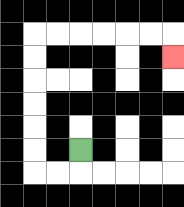{'start': '[3, 6]', 'end': '[7, 2]', 'path_directions': 'D,L,L,U,U,U,U,U,U,R,R,R,R,R,R,D', 'path_coordinates': '[[3, 6], [3, 7], [2, 7], [1, 7], [1, 6], [1, 5], [1, 4], [1, 3], [1, 2], [1, 1], [2, 1], [3, 1], [4, 1], [5, 1], [6, 1], [7, 1], [7, 2]]'}